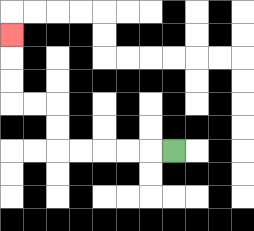{'start': '[7, 6]', 'end': '[0, 1]', 'path_directions': 'L,L,L,L,L,U,U,L,L,U,U,U', 'path_coordinates': '[[7, 6], [6, 6], [5, 6], [4, 6], [3, 6], [2, 6], [2, 5], [2, 4], [1, 4], [0, 4], [0, 3], [0, 2], [0, 1]]'}